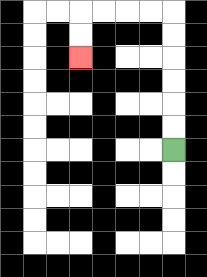{'start': '[7, 6]', 'end': '[3, 2]', 'path_directions': 'U,U,U,U,U,U,L,L,L,L,D,D', 'path_coordinates': '[[7, 6], [7, 5], [7, 4], [7, 3], [7, 2], [7, 1], [7, 0], [6, 0], [5, 0], [4, 0], [3, 0], [3, 1], [3, 2]]'}